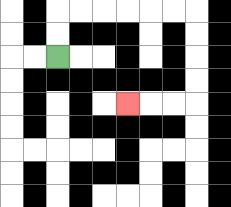{'start': '[2, 2]', 'end': '[5, 4]', 'path_directions': 'U,U,R,R,R,R,R,R,D,D,D,D,L,L,L', 'path_coordinates': '[[2, 2], [2, 1], [2, 0], [3, 0], [4, 0], [5, 0], [6, 0], [7, 0], [8, 0], [8, 1], [8, 2], [8, 3], [8, 4], [7, 4], [6, 4], [5, 4]]'}